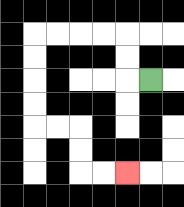{'start': '[6, 3]', 'end': '[5, 7]', 'path_directions': 'L,U,U,L,L,L,L,D,D,D,D,R,R,D,D,R,R', 'path_coordinates': '[[6, 3], [5, 3], [5, 2], [5, 1], [4, 1], [3, 1], [2, 1], [1, 1], [1, 2], [1, 3], [1, 4], [1, 5], [2, 5], [3, 5], [3, 6], [3, 7], [4, 7], [5, 7]]'}